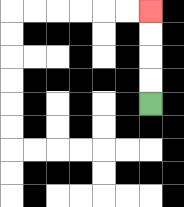{'start': '[6, 4]', 'end': '[6, 0]', 'path_directions': 'U,U,U,U', 'path_coordinates': '[[6, 4], [6, 3], [6, 2], [6, 1], [6, 0]]'}